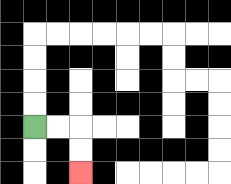{'start': '[1, 5]', 'end': '[3, 7]', 'path_directions': 'R,R,D,D', 'path_coordinates': '[[1, 5], [2, 5], [3, 5], [3, 6], [3, 7]]'}